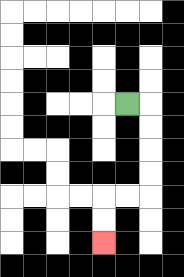{'start': '[5, 4]', 'end': '[4, 10]', 'path_directions': 'R,D,D,D,D,L,L,D,D', 'path_coordinates': '[[5, 4], [6, 4], [6, 5], [6, 6], [6, 7], [6, 8], [5, 8], [4, 8], [4, 9], [4, 10]]'}